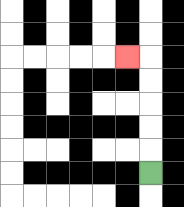{'start': '[6, 7]', 'end': '[5, 2]', 'path_directions': 'U,U,U,U,U,L', 'path_coordinates': '[[6, 7], [6, 6], [6, 5], [6, 4], [6, 3], [6, 2], [5, 2]]'}